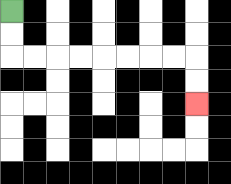{'start': '[0, 0]', 'end': '[8, 4]', 'path_directions': 'D,D,R,R,R,R,R,R,R,R,D,D', 'path_coordinates': '[[0, 0], [0, 1], [0, 2], [1, 2], [2, 2], [3, 2], [4, 2], [5, 2], [6, 2], [7, 2], [8, 2], [8, 3], [8, 4]]'}